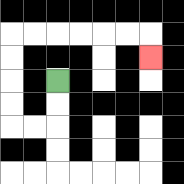{'start': '[2, 3]', 'end': '[6, 2]', 'path_directions': 'D,D,L,L,U,U,U,U,R,R,R,R,R,R,D', 'path_coordinates': '[[2, 3], [2, 4], [2, 5], [1, 5], [0, 5], [0, 4], [0, 3], [0, 2], [0, 1], [1, 1], [2, 1], [3, 1], [4, 1], [5, 1], [6, 1], [6, 2]]'}